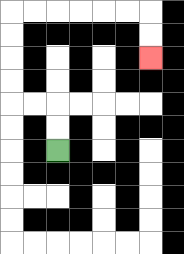{'start': '[2, 6]', 'end': '[6, 2]', 'path_directions': 'U,U,L,L,U,U,U,U,R,R,R,R,R,R,D,D', 'path_coordinates': '[[2, 6], [2, 5], [2, 4], [1, 4], [0, 4], [0, 3], [0, 2], [0, 1], [0, 0], [1, 0], [2, 0], [3, 0], [4, 0], [5, 0], [6, 0], [6, 1], [6, 2]]'}